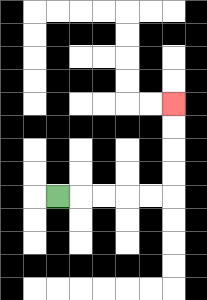{'start': '[2, 8]', 'end': '[7, 4]', 'path_directions': 'R,R,R,R,R,U,U,U,U', 'path_coordinates': '[[2, 8], [3, 8], [4, 8], [5, 8], [6, 8], [7, 8], [7, 7], [7, 6], [7, 5], [7, 4]]'}